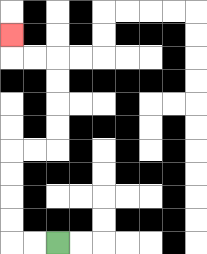{'start': '[2, 10]', 'end': '[0, 1]', 'path_directions': 'L,L,U,U,U,U,R,R,U,U,U,U,L,L,U', 'path_coordinates': '[[2, 10], [1, 10], [0, 10], [0, 9], [0, 8], [0, 7], [0, 6], [1, 6], [2, 6], [2, 5], [2, 4], [2, 3], [2, 2], [1, 2], [0, 2], [0, 1]]'}